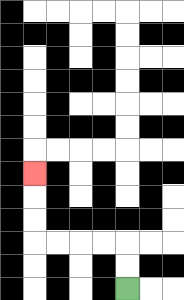{'start': '[5, 12]', 'end': '[1, 7]', 'path_directions': 'U,U,L,L,L,L,U,U,U', 'path_coordinates': '[[5, 12], [5, 11], [5, 10], [4, 10], [3, 10], [2, 10], [1, 10], [1, 9], [1, 8], [1, 7]]'}